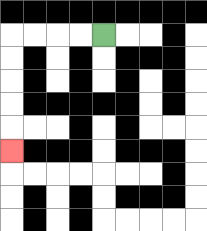{'start': '[4, 1]', 'end': '[0, 6]', 'path_directions': 'L,L,L,L,D,D,D,D,D', 'path_coordinates': '[[4, 1], [3, 1], [2, 1], [1, 1], [0, 1], [0, 2], [0, 3], [0, 4], [0, 5], [0, 6]]'}